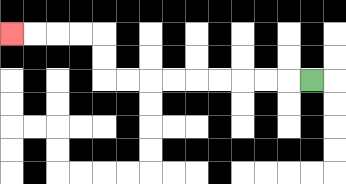{'start': '[13, 3]', 'end': '[0, 1]', 'path_directions': 'L,L,L,L,L,L,L,L,L,U,U,L,L,L,L', 'path_coordinates': '[[13, 3], [12, 3], [11, 3], [10, 3], [9, 3], [8, 3], [7, 3], [6, 3], [5, 3], [4, 3], [4, 2], [4, 1], [3, 1], [2, 1], [1, 1], [0, 1]]'}